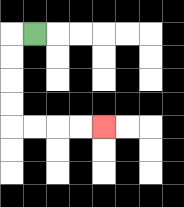{'start': '[1, 1]', 'end': '[4, 5]', 'path_directions': 'L,D,D,D,D,R,R,R,R', 'path_coordinates': '[[1, 1], [0, 1], [0, 2], [0, 3], [0, 4], [0, 5], [1, 5], [2, 5], [3, 5], [4, 5]]'}